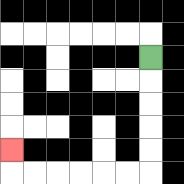{'start': '[6, 2]', 'end': '[0, 6]', 'path_directions': 'D,D,D,D,D,L,L,L,L,L,L,U', 'path_coordinates': '[[6, 2], [6, 3], [6, 4], [6, 5], [6, 6], [6, 7], [5, 7], [4, 7], [3, 7], [2, 7], [1, 7], [0, 7], [0, 6]]'}